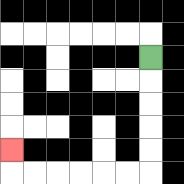{'start': '[6, 2]', 'end': '[0, 6]', 'path_directions': 'D,D,D,D,D,L,L,L,L,L,L,U', 'path_coordinates': '[[6, 2], [6, 3], [6, 4], [6, 5], [6, 6], [6, 7], [5, 7], [4, 7], [3, 7], [2, 7], [1, 7], [0, 7], [0, 6]]'}